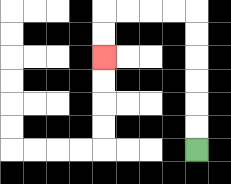{'start': '[8, 6]', 'end': '[4, 2]', 'path_directions': 'U,U,U,U,U,U,L,L,L,L,D,D', 'path_coordinates': '[[8, 6], [8, 5], [8, 4], [8, 3], [8, 2], [8, 1], [8, 0], [7, 0], [6, 0], [5, 0], [4, 0], [4, 1], [4, 2]]'}